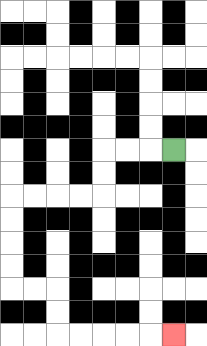{'start': '[7, 6]', 'end': '[7, 14]', 'path_directions': 'L,L,L,D,D,L,L,L,L,D,D,D,D,R,R,D,D,R,R,R,R,R', 'path_coordinates': '[[7, 6], [6, 6], [5, 6], [4, 6], [4, 7], [4, 8], [3, 8], [2, 8], [1, 8], [0, 8], [0, 9], [0, 10], [0, 11], [0, 12], [1, 12], [2, 12], [2, 13], [2, 14], [3, 14], [4, 14], [5, 14], [6, 14], [7, 14]]'}